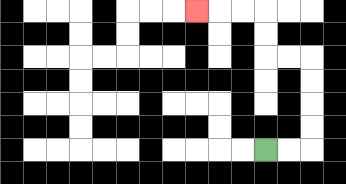{'start': '[11, 6]', 'end': '[8, 0]', 'path_directions': 'R,R,U,U,U,U,L,L,U,U,L,L,L', 'path_coordinates': '[[11, 6], [12, 6], [13, 6], [13, 5], [13, 4], [13, 3], [13, 2], [12, 2], [11, 2], [11, 1], [11, 0], [10, 0], [9, 0], [8, 0]]'}